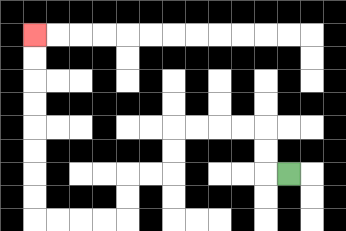{'start': '[12, 7]', 'end': '[1, 1]', 'path_directions': 'L,U,U,L,L,L,L,D,D,L,L,D,D,L,L,L,L,U,U,U,U,U,U,U,U', 'path_coordinates': '[[12, 7], [11, 7], [11, 6], [11, 5], [10, 5], [9, 5], [8, 5], [7, 5], [7, 6], [7, 7], [6, 7], [5, 7], [5, 8], [5, 9], [4, 9], [3, 9], [2, 9], [1, 9], [1, 8], [1, 7], [1, 6], [1, 5], [1, 4], [1, 3], [1, 2], [1, 1]]'}